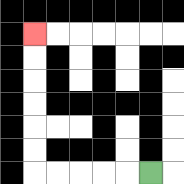{'start': '[6, 7]', 'end': '[1, 1]', 'path_directions': 'L,L,L,L,L,U,U,U,U,U,U', 'path_coordinates': '[[6, 7], [5, 7], [4, 7], [3, 7], [2, 7], [1, 7], [1, 6], [1, 5], [1, 4], [1, 3], [1, 2], [1, 1]]'}